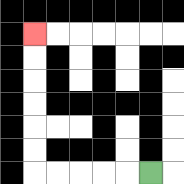{'start': '[6, 7]', 'end': '[1, 1]', 'path_directions': 'L,L,L,L,L,U,U,U,U,U,U', 'path_coordinates': '[[6, 7], [5, 7], [4, 7], [3, 7], [2, 7], [1, 7], [1, 6], [1, 5], [1, 4], [1, 3], [1, 2], [1, 1]]'}